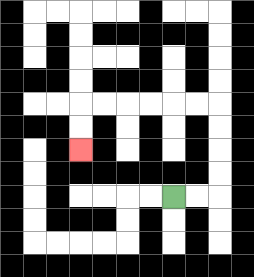{'start': '[7, 8]', 'end': '[3, 6]', 'path_directions': 'R,R,U,U,U,U,L,L,L,L,L,L,D,D', 'path_coordinates': '[[7, 8], [8, 8], [9, 8], [9, 7], [9, 6], [9, 5], [9, 4], [8, 4], [7, 4], [6, 4], [5, 4], [4, 4], [3, 4], [3, 5], [3, 6]]'}